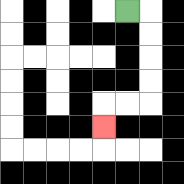{'start': '[5, 0]', 'end': '[4, 5]', 'path_directions': 'R,D,D,D,D,L,L,D', 'path_coordinates': '[[5, 0], [6, 0], [6, 1], [6, 2], [6, 3], [6, 4], [5, 4], [4, 4], [4, 5]]'}